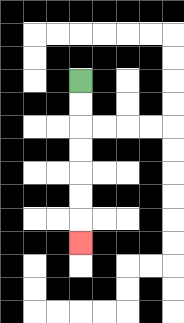{'start': '[3, 3]', 'end': '[3, 10]', 'path_directions': 'D,D,D,D,D,D,D', 'path_coordinates': '[[3, 3], [3, 4], [3, 5], [3, 6], [3, 7], [3, 8], [3, 9], [3, 10]]'}